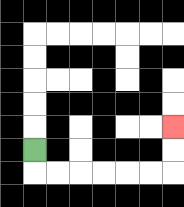{'start': '[1, 6]', 'end': '[7, 5]', 'path_directions': 'D,R,R,R,R,R,R,U,U', 'path_coordinates': '[[1, 6], [1, 7], [2, 7], [3, 7], [4, 7], [5, 7], [6, 7], [7, 7], [7, 6], [7, 5]]'}